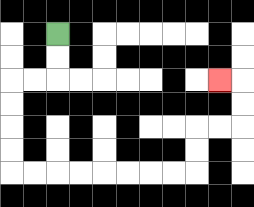{'start': '[2, 1]', 'end': '[9, 3]', 'path_directions': 'D,D,L,L,D,D,D,D,R,R,R,R,R,R,R,R,U,U,R,R,U,U,L', 'path_coordinates': '[[2, 1], [2, 2], [2, 3], [1, 3], [0, 3], [0, 4], [0, 5], [0, 6], [0, 7], [1, 7], [2, 7], [3, 7], [4, 7], [5, 7], [6, 7], [7, 7], [8, 7], [8, 6], [8, 5], [9, 5], [10, 5], [10, 4], [10, 3], [9, 3]]'}